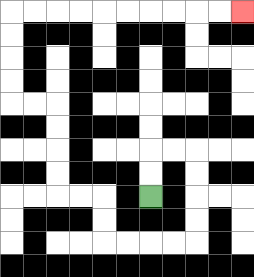{'start': '[6, 8]', 'end': '[10, 0]', 'path_directions': 'U,U,R,R,D,D,D,D,L,L,L,L,U,U,L,L,U,U,U,U,L,L,U,U,U,U,R,R,R,R,R,R,R,R,R,R', 'path_coordinates': '[[6, 8], [6, 7], [6, 6], [7, 6], [8, 6], [8, 7], [8, 8], [8, 9], [8, 10], [7, 10], [6, 10], [5, 10], [4, 10], [4, 9], [4, 8], [3, 8], [2, 8], [2, 7], [2, 6], [2, 5], [2, 4], [1, 4], [0, 4], [0, 3], [0, 2], [0, 1], [0, 0], [1, 0], [2, 0], [3, 0], [4, 0], [5, 0], [6, 0], [7, 0], [8, 0], [9, 0], [10, 0]]'}